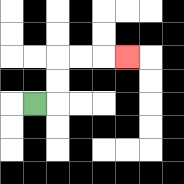{'start': '[1, 4]', 'end': '[5, 2]', 'path_directions': 'R,U,U,R,R,R', 'path_coordinates': '[[1, 4], [2, 4], [2, 3], [2, 2], [3, 2], [4, 2], [5, 2]]'}